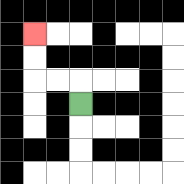{'start': '[3, 4]', 'end': '[1, 1]', 'path_directions': 'U,L,L,U,U', 'path_coordinates': '[[3, 4], [3, 3], [2, 3], [1, 3], [1, 2], [1, 1]]'}